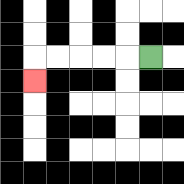{'start': '[6, 2]', 'end': '[1, 3]', 'path_directions': 'L,L,L,L,L,D', 'path_coordinates': '[[6, 2], [5, 2], [4, 2], [3, 2], [2, 2], [1, 2], [1, 3]]'}